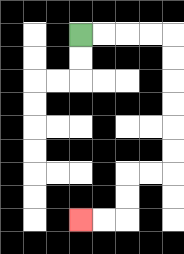{'start': '[3, 1]', 'end': '[3, 9]', 'path_directions': 'R,R,R,R,D,D,D,D,D,D,L,L,D,D,L,L', 'path_coordinates': '[[3, 1], [4, 1], [5, 1], [6, 1], [7, 1], [7, 2], [7, 3], [7, 4], [7, 5], [7, 6], [7, 7], [6, 7], [5, 7], [5, 8], [5, 9], [4, 9], [3, 9]]'}